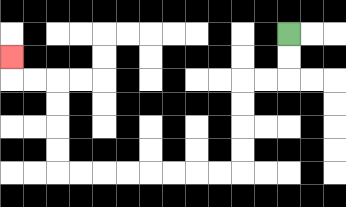{'start': '[12, 1]', 'end': '[0, 2]', 'path_directions': 'D,D,L,L,D,D,D,D,L,L,L,L,L,L,L,L,U,U,U,U,L,L,U', 'path_coordinates': '[[12, 1], [12, 2], [12, 3], [11, 3], [10, 3], [10, 4], [10, 5], [10, 6], [10, 7], [9, 7], [8, 7], [7, 7], [6, 7], [5, 7], [4, 7], [3, 7], [2, 7], [2, 6], [2, 5], [2, 4], [2, 3], [1, 3], [0, 3], [0, 2]]'}